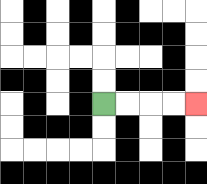{'start': '[4, 4]', 'end': '[8, 4]', 'path_directions': 'R,R,R,R', 'path_coordinates': '[[4, 4], [5, 4], [6, 4], [7, 4], [8, 4]]'}